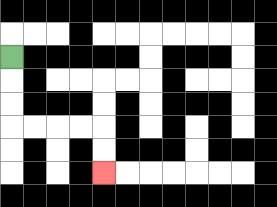{'start': '[0, 2]', 'end': '[4, 7]', 'path_directions': 'D,D,D,R,R,R,R,D,D', 'path_coordinates': '[[0, 2], [0, 3], [0, 4], [0, 5], [1, 5], [2, 5], [3, 5], [4, 5], [4, 6], [4, 7]]'}